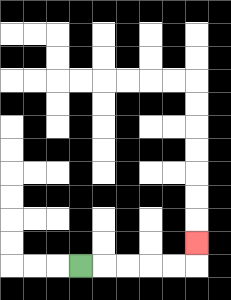{'start': '[3, 11]', 'end': '[8, 10]', 'path_directions': 'R,R,R,R,R,U', 'path_coordinates': '[[3, 11], [4, 11], [5, 11], [6, 11], [7, 11], [8, 11], [8, 10]]'}